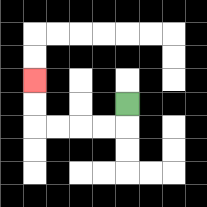{'start': '[5, 4]', 'end': '[1, 3]', 'path_directions': 'D,L,L,L,L,U,U', 'path_coordinates': '[[5, 4], [5, 5], [4, 5], [3, 5], [2, 5], [1, 5], [1, 4], [1, 3]]'}